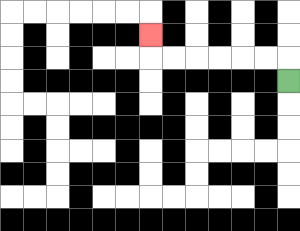{'start': '[12, 3]', 'end': '[6, 1]', 'path_directions': 'U,L,L,L,L,L,L,U', 'path_coordinates': '[[12, 3], [12, 2], [11, 2], [10, 2], [9, 2], [8, 2], [7, 2], [6, 2], [6, 1]]'}